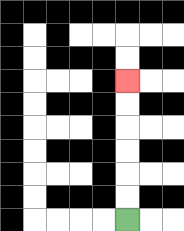{'start': '[5, 9]', 'end': '[5, 3]', 'path_directions': 'U,U,U,U,U,U', 'path_coordinates': '[[5, 9], [5, 8], [5, 7], [5, 6], [5, 5], [5, 4], [5, 3]]'}